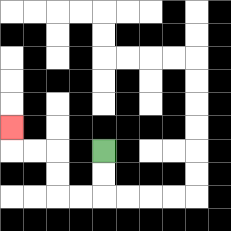{'start': '[4, 6]', 'end': '[0, 5]', 'path_directions': 'D,D,L,L,U,U,L,L,U', 'path_coordinates': '[[4, 6], [4, 7], [4, 8], [3, 8], [2, 8], [2, 7], [2, 6], [1, 6], [0, 6], [0, 5]]'}